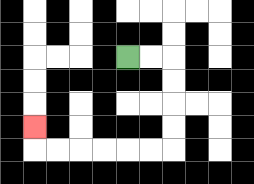{'start': '[5, 2]', 'end': '[1, 5]', 'path_directions': 'R,R,D,D,D,D,L,L,L,L,L,L,U', 'path_coordinates': '[[5, 2], [6, 2], [7, 2], [7, 3], [7, 4], [7, 5], [7, 6], [6, 6], [5, 6], [4, 6], [3, 6], [2, 6], [1, 6], [1, 5]]'}